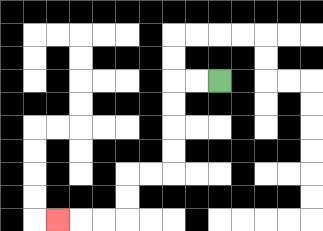{'start': '[9, 3]', 'end': '[2, 9]', 'path_directions': 'L,L,D,D,D,D,L,L,D,D,L,L,L', 'path_coordinates': '[[9, 3], [8, 3], [7, 3], [7, 4], [7, 5], [7, 6], [7, 7], [6, 7], [5, 7], [5, 8], [5, 9], [4, 9], [3, 9], [2, 9]]'}